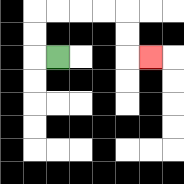{'start': '[2, 2]', 'end': '[6, 2]', 'path_directions': 'L,U,U,R,R,R,R,D,D,R', 'path_coordinates': '[[2, 2], [1, 2], [1, 1], [1, 0], [2, 0], [3, 0], [4, 0], [5, 0], [5, 1], [5, 2], [6, 2]]'}